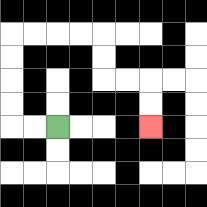{'start': '[2, 5]', 'end': '[6, 5]', 'path_directions': 'L,L,U,U,U,U,R,R,R,R,D,D,R,R,D,D', 'path_coordinates': '[[2, 5], [1, 5], [0, 5], [0, 4], [0, 3], [0, 2], [0, 1], [1, 1], [2, 1], [3, 1], [4, 1], [4, 2], [4, 3], [5, 3], [6, 3], [6, 4], [6, 5]]'}